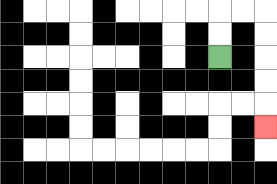{'start': '[9, 2]', 'end': '[11, 5]', 'path_directions': 'U,U,R,R,D,D,D,D,D', 'path_coordinates': '[[9, 2], [9, 1], [9, 0], [10, 0], [11, 0], [11, 1], [11, 2], [11, 3], [11, 4], [11, 5]]'}